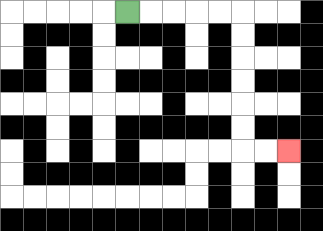{'start': '[5, 0]', 'end': '[12, 6]', 'path_directions': 'R,R,R,R,R,D,D,D,D,D,D,R,R', 'path_coordinates': '[[5, 0], [6, 0], [7, 0], [8, 0], [9, 0], [10, 0], [10, 1], [10, 2], [10, 3], [10, 4], [10, 5], [10, 6], [11, 6], [12, 6]]'}